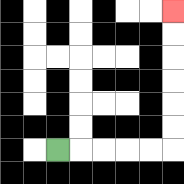{'start': '[2, 6]', 'end': '[7, 0]', 'path_directions': 'R,R,R,R,R,U,U,U,U,U,U', 'path_coordinates': '[[2, 6], [3, 6], [4, 6], [5, 6], [6, 6], [7, 6], [7, 5], [7, 4], [7, 3], [7, 2], [7, 1], [7, 0]]'}